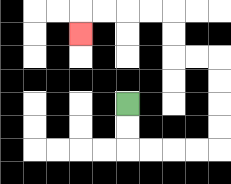{'start': '[5, 4]', 'end': '[3, 1]', 'path_directions': 'D,D,R,R,R,R,U,U,U,U,L,L,U,U,L,L,L,L,D', 'path_coordinates': '[[5, 4], [5, 5], [5, 6], [6, 6], [7, 6], [8, 6], [9, 6], [9, 5], [9, 4], [9, 3], [9, 2], [8, 2], [7, 2], [7, 1], [7, 0], [6, 0], [5, 0], [4, 0], [3, 0], [3, 1]]'}